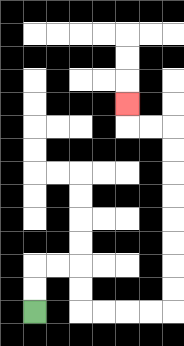{'start': '[1, 13]', 'end': '[5, 4]', 'path_directions': 'U,U,R,R,D,D,R,R,R,R,U,U,U,U,U,U,U,U,L,L,U', 'path_coordinates': '[[1, 13], [1, 12], [1, 11], [2, 11], [3, 11], [3, 12], [3, 13], [4, 13], [5, 13], [6, 13], [7, 13], [7, 12], [7, 11], [7, 10], [7, 9], [7, 8], [7, 7], [7, 6], [7, 5], [6, 5], [5, 5], [5, 4]]'}